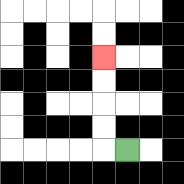{'start': '[5, 6]', 'end': '[4, 2]', 'path_directions': 'L,U,U,U,U', 'path_coordinates': '[[5, 6], [4, 6], [4, 5], [4, 4], [4, 3], [4, 2]]'}